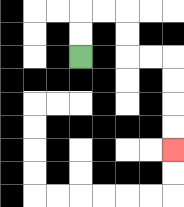{'start': '[3, 2]', 'end': '[7, 6]', 'path_directions': 'U,U,R,R,D,D,R,R,D,D,D,D', 'path_coordinates': '[[3, 2], [3, 1], [3, 0], [4, 0], [5, 0], [5, 1], [5, 2], [6, 2], [7, 2], [7, 3], [7, 4], [7, 5], [7, 6]]'}